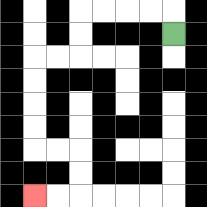{'start': '[7, 1]', 'end': '[1, 8]', 'path_directions': 'U,L,L,L,L,D,D,L,L,D,D,D,D,R,R,D,D,L,L', 'path_coordinates': '[[7, 1], [7, 0], [6, 0], [5, 0], [4, 0], [3, 0], [3, 1], [3, 2], [2, 2], [1, 2], [1, 3], [1, 4], [1, 5], [1, 6], [2, 6], [3, 6], [3, 7], [3, 8], [2, 8], [1, 8]]'}